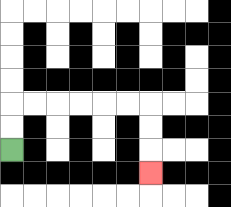{'start': '[0, 6]', 'end': '[6, 7]', 'path_directions': 'U,U,R,R,R,R,R,R,D,D,D', 'path_coordinates': '[[0, 6], [0, 5], [0, 4], [1, 4], [2, 4], [3, 4], [4, 4], [5, 4], [6, 4], [6, 5], [6, 6], [6, 7]]'}